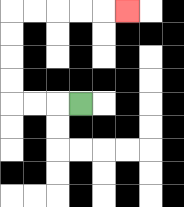{'start': '[3, 4]', 'end': '[5, 0]', 'path_directions': 'L,L,L,U,U,U,U,R,R,R,R,R', 'path_coordinates': '[[3, 4], [2, 4], [1, 4], [0, 4], [0, 3], [0, 2], [0, 1], [0, 0], [1, 0], [2, 0], [3, 0], [4, 0], [5, 0]]'}